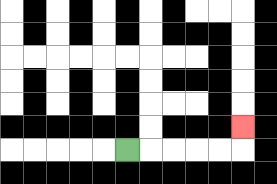{'start': '[5, 6]', 'end': '[10, 5]', 'path_directions': 'R,R,R,R,R,U', 'path_coordinates': '[[5, 6], [6, 6], [7, 6], [8, 6], [9, 6], [10, 6], [10, 5]]'}